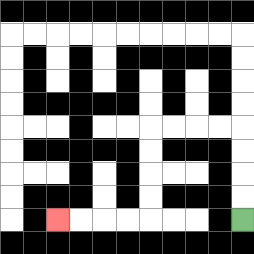{'start': '[10, 9]', 'end': '[2, 9]', 'path_directions': 'U,U,U,U,L,L,L,L,D,D,D,D,L,L,L,L', 'path_coordinates': '[[10, 9], [10, 8], [10, 7], [10, 6], [10, 5], [9, 5], [8, 5], [7, 5], [6, 5], [6, 6], [6, 7], [6, 8], [6, 9], [5, 9], [4, 9], [3, 9], [2, 9]]'}